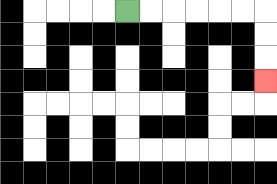{'start': '[5, 0]', 'end': '[11, 3]', 'path_directions': 'R,R,R,R,R,R,D,D,D', 'path_coordinates': '[[5, 0], [6, 0], [7, 0], [8, 0], [9, 0], [10, 0], [11, 0], [11, 1], [11, 2], [11, 3]]'}